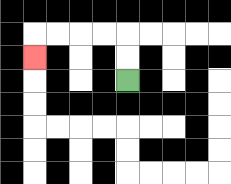{'start': '[5, 3]', 'end': '[1, 2]', 'path_directions': 'U,U,L,L,L,L,D', 'path_coordinates': '[[5, 3], [5, 2], [5, 1], [4, 1], [3, 1], [2, 1], [1, 1], [1, 2]]'}